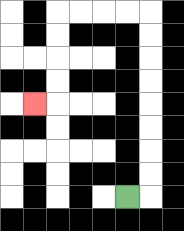{'start': '[5, 8]', 'end': '[1, 4]', 'path_directions': 'R,U,U,U,U,U,U,U,U,L,L,L,L,D,D,D,D,L', 'path_coordinates': '[[5, 8], [6, 8], [6, 7], [6, 6], [6, 5], [6, 4], [6, 3], [6, 2], [6, 1], [6, 0], [5, 0], [4, 0], [3, 0], [2, 0], [2, 1], [2, 2], [2, 3], [2, 4], [1, 4]]'}